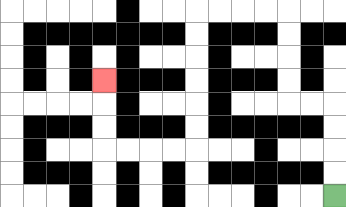{'start': '[14, 8]', 'end': '[4, 3]', 'path_directions': 'U,U,U,U,L,L,U,U,U,U,L,L,L,L,D,D,D,D,D,D,L,L,L,L,U,U,U', 'path_coordinates': '[[14, 8], [14, 7], [14, 6], [14, 5], [14, 4], [13, 4], [12, 4], [12, 3], [12, 2], [12, 1], [12, 0], [11, 0], [10, 0], [9, 0], [8, 0], [8, 1], [8, 2], [8, 3], [8, 4], [8, 5], [8, 6], [7, 6], [6, 6], [5, 6], [4, 6], [4, 5], [4, 4], [4, 3]]'}